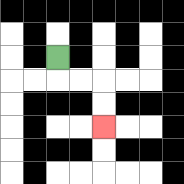{'start': '[2, 2]', 'end': '[4, 5]', 'path_directions': 'D,R,R,D,D', 'path_coordinates': '[[2, 2], [2, 3], [3, 3], [4, 3], [4, 4], [4, 5]]'}